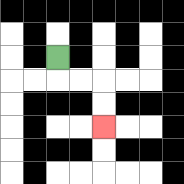{'start': '[2, 2]', 'end': '[4, 5]', 'path_directions': 'D,R,R,D,D', 'path_coordinates': '[[2, 2], [2, 3], [3, 3], [4, 3], [4, 4], [4, 5]]'}